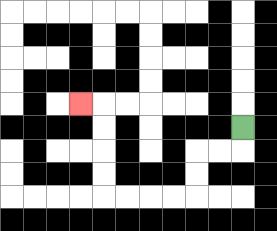{'start': '[10, 5]', 'end': '[3, 4]', 'path_directions': 'D,L,L,D,D,L,L,L,L,U,U,U,U,L', 'path_coordinates': '[[10, 5], [10, 6], [9, 6], [8, 6], [8, 7], [8, 8], [7, 8], [6, 8], [5, 8], [4, 8], [4, 7], [4, 6], [4, 5], [4, 4], [3, 4]]'}